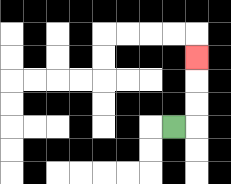{'start': '[7, 5]', 'end': '[8, 2]', 'path_directions': 'R,U,U,U', 'path_coordinates': '[[7, 5], [8, 5], [8, 4], [8, 3], [8, 2]]'}